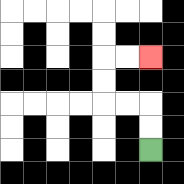{'start': '[6, 6]', 'end': '[6, 2]', 'path_directions': 'U,U,L,L,U,U,R,R', 'path_coordinates': '[[6, 6], [6, 5], [6, 4], [5, 4], [4, 4], [4, 3], [4, 2], [5, 2], [6, 2]]'}